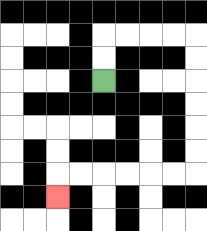{'start': '[4, 3]', 'end': '[2, 8]', 'path_directions': 'U,U,R,R,R,R,D,D,D,D,D,D,L,L,L,L,L,L,D', 'path_coordinates': '[[4, 3], [4, 2], [4, 1], [5, 1], [6, 1], [7, 1], [8, 1], [8, 2], [8, 3], [8, 4], [8, 5], [8, 6], [8, 7], [7, 7], [6, 7], [5, 7], [4, 7], [3, 7], [2, 7], [2, 8]]'}